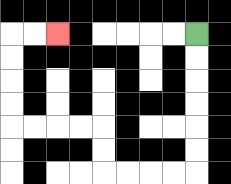{'start': '[8, 1]', 'end': '[2, 1]', 'path_directions': 'D,D,D,D,D,D,L,L,L,L,U,U,L,L,L,L,U,U,U,U,R,R', 'path_coordinates': '[[8, 1], [8, 2], [8, 3], [8, 4], [8, 5], [8, 6], [8, 7], [7, 7], [6, 7], [5, 7], [4, 7], [4, 6], [4, 5], [3, 5], [2, 5], [1, 5], [0, 5], [0, 4], [0, 3], [0, 2], [0, 1], [1, 1], [2, 1]]'}